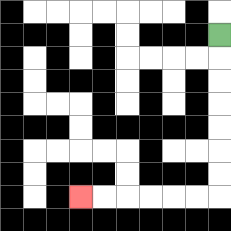{'start': '[9, 1]', 'end': '[3, 8]', 'path_directions': 'D,D,D,D,D,D,D,L,L,L,L,L,L', 'path_coordinates': '[[9, 1], [9, 2], [9, 3], [9, 4], [9, 5], [9, 6], [9, 7], [9, 8], [8, 8], [7, 8], [6, 8], [5, 8], [4, 8], [3, 8]]'}